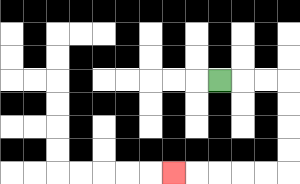{'start': '[9, 3]', 'end': '[7, 7]', 'path_directions': 'R,R,R,D,D,D,D,L,L,L,L,L', 'path_coordinates': '[[9, 3], [10, 3], [11, 3], [12, 3], [12, 4], [12, 5], [12, 6], [12, 7], [11, 7], [10, 7], [9, 7], [8, 7], [7, 7]]'}